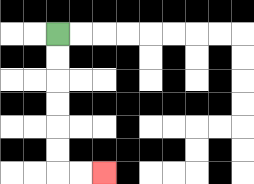{'start': '[2, 1]', 'end': '[4, 7]', 'path_directions': 'D,D,D,D,D,D,R,R', 'path_coordinates': '[[2, 1], [2, 2], [2, 3], [2, 4], [2, 5], [2, 6], [2, 7], [3, 7], [4, 7]]'}